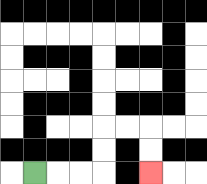{'start': '[1, 7]', 'end': '[6, 7]', 'path_directions': 'R,R,R,U,U,R,R,D,D', 'path_coordinates': '[[1, 7], [2, 7], [3, 7], [4, 7], [4, 6], [4, 5], [5, 5], [6, 5], [6, 6], [6, 7]]'}